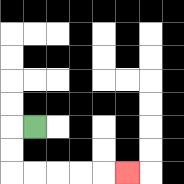{'start': '[1, 5]', 'end': '[5, 7]', 'path_directions': 'L,D,D,R,R,R,R,R', 'path_coordinates': '[[1, 5], [0, 5], [0, 6], [0, 7], [1, 7], [2, 7], [3, 7], [4, 7], [5, 7]]'}